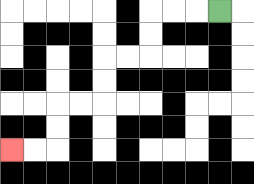{'start': '[9, 0]', 'end': '[0, 6]', 'path_directions': 'L,L,L,D,D,L,L,D,D,L,L,D,D,L,L', 'path_coordinates': '[[9, 0], [8, 0], [7, 0], [6, 0], [6, 1], [6, 2], [5, 2], [4, 2], [4, 3], [4, 4], [3, 4], [2, 4], [2, 5], [2, 6], [1, 6], [0, 6]]'}